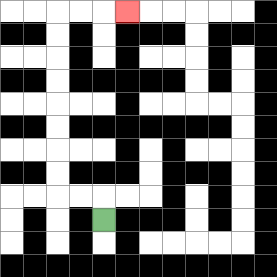{'start': '[4, 9]', 'end': '[5, 0]', 'path_directions': 'U,L,L,U,U,U,U,U,U,U,U,R,R,R', 'path_coordinates': '[[4, 9], [4, 8], [3, 8], [2, 8], [2, 7], [2, 6], [2, 5], [2, 4], [2, 3], [2, 2], [2, 1], [2, 0], [3, 0], [4, 0], [5, 0]]'}